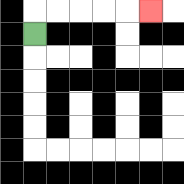{'start': '[1, 1]', 'end': '[6, 0]', 'path_directions': 'U,R,R,R,R,R', 'path_coordinates': '[[1, 1], [1, 0], [2, 0], [3, 0], [4, 0], [5, 0], [6, 0]]'}